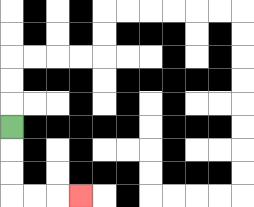{'start': '[0, 5]', 'end': '[3, 8]', 'path_directions': 'D,D,D,R,R,R', 'path_coordinates': '[[0, 5], [0, 6], [0, 7], [0, 8], [1, 8], [2, 8], [3, 8]]'}